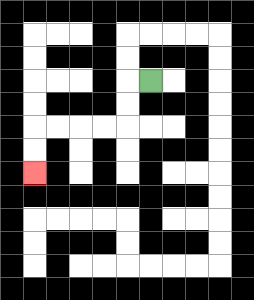{'start': '[6, 3]', 'end': '[1, 7]', 'path_directions': 'L,D,D,L,L,L,L,D,D', 'path_coordinates': '[[6, 3], [5, 3], [5, 4], [5, 5], [4, 5], [3, 5], [2, 5], [1, 5], [1, 6], [1, 7]]'}